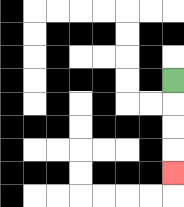{'start': '[7, 3]', 'end': '[7, 7]', 'path_directions': 'D,D,D,D', 'path_coordinates': '[[7, 3], [7, 4], [7, 5], [7, 6], [7, 7]]'}